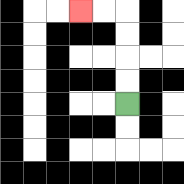{'start': '[5, 4]', 'end': '[3, 0]', 'path_directions': 'U,U,U,U,L,L', 'path_coordinates': '[[5, 4], [5, 3], [5, 2], [5, 1], [5, 0], [4, 0], [3, 0]]'}